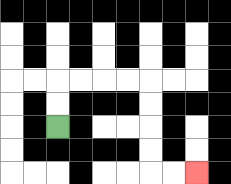{'start': '[2, 5]', 'end': '[8, 7]', 'path_directions': 'U,U,R,R,R,R,D,D,D,D,R,R', 'path_coordinates': '[[2, 5], [2, 4], [2, 3], [3, 3], [4, 3], [5, 3], [6, 3], [6, 4], [6, 5], [6, 6], [6, 7], [7, 7], [8, 7]]'}